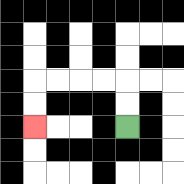{'start': '[5, 5]', 'end': '[1, 5]', 'path_directions': 'U,U,L,L,L,L,D,D', 'path_coordinates': '[[5, 5], [5, 4], [5, 3], [4, 3], [3, 3], [2, 3], [1, 3], [1, 4], [1, 5]]'}